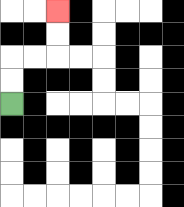{'start': '[0, 4]', 'end': '[2, 0]', 'path_directions': 'U,U,R,R,U,U', 'path_coordinates': '[[0, 4], [0, 3], [0, 2], [1, 2], [2, 2], [2, 1], [2, 0]]'}